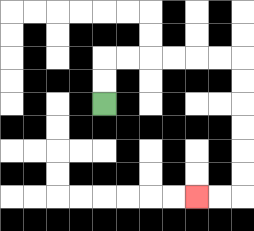{'start': '[4, 4]', 'end': '[8, 8]', 'path_directions': 'U,U,R,R,R,R,R,R,D,D,D,D,D,D,L,L', 'path_coordinates': '[[4, 4], [4, 3], [4, 2], [5, 2], [6, 2], [7, 2], [8, 2], [9, 2], [10, 2], [10, 3], [10, 4], [10, 5], [10, 6], [10, 7], [10, 8], [9, 8], [8, 8]]'}